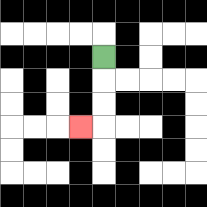{'start': '[4, 2]', 'end': '[3, 5]', 'path_directions': 'D,D,D,L', 'path_coordinates': '[[4, 2], [4, 3], [4, 4], [4, 5], [3, 5]]'}